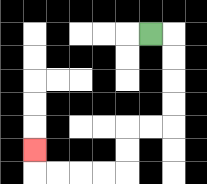{'start': '[6, 1]', 'end': '[1, 6]', 'path_directions': 'R,D,D,D,D,L,L,D,D,L,L,L,L,U', 'path_coordinates': '[[6, 1], [7, 1], [7, 2], [7, 3], [7, 4], [7, 5], [6, 5], [5, 5], [5, 6], [5, 7], [4, 7], [3, 7], [2, 7], [1, 7], [1, 6]]'}